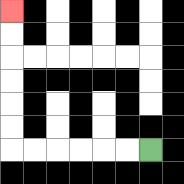{'start': '[6, 6]', 'end': '[0, 0]', 'path_directions': 'L,L,L,L,L,L,U,U,U,U,U,U', 'path_coordinates': '[[6, 6], [5, 6], [4, 6], [3, 6], [2, 6], [1, 6], [0, 6], [0, 5], [0, 4], [0, 3], [0, 2], [0, 1], [0, 0]]'}